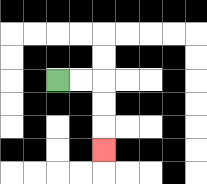{'start': '[2, 3]', 'end': '[4, 6]', 'path_directions': 'R,R,D,D,D', 'path_coordinates': '[[2, 3], [3, 3], [4, 3], [4, 4], [4, 5], [4, 6]]'}